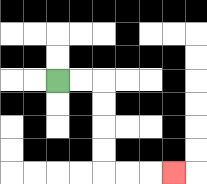{'start': '[2, 3]', 'end': '[7, 7]', 'path_directions': 'R,R,D,D,D,D,R,R,R', 'path_coordinates': '[[2, 3], [3, 3], [4, 3], [4, 4], [4, 5], [4, 6], [4, 7], [5, 7], [6, 7], [7, 7]]'}